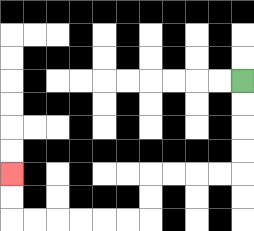{'start': '[10, 3]', 'end': '[0, 7]', 'path_directions': 'D,D,D,D,L,L,L,L,D,D,L,L,L,L,L,L,U,U', 'path_coordinates': '[[10, 3], [10, 4], [10, 5], [10, 6], [10, 7], [9, 7], [8, 7], [7, 7], [6, 7], [6, 8], [6, 9], [5, 9], [4, 9], [3, 9], [2, 9], [1, 9], [0, 9], [0, 8], [0, 7]]'}